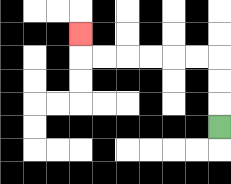{'start': '[9, 5]', 'end': '[3, 1]', 'path_directions': 'U,U,U,L,L,L,L,L,L,U', 'path_coordinates': '[[9, 5], [9, 4], [9, 3], [9, 2], [8, 2], [7, 2], [6, 2], [5, 2], [4, 2], [3, 2], [3, 1]]'}